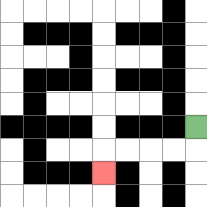{'start': '[8, 5]', 'end': '[4, 7]', 'path_directions': 'D,L,L,L,L,D', 'path_coordinates': '[[8, 5], [8, 6], [7, 6], [6, 6], [5, 6], [4, 6], [4, 7]]'}